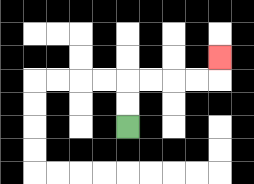{'start': '[5, 5]', 'end': '[9, 2]', 'path_directions': 'U,U,R,R,R,R,U', 'path_coordinates': '[[5, 5], [5, 4], [5, 3], [6, 3], [7, 3], [8, 3], [9, 3], [9, 2]]'}